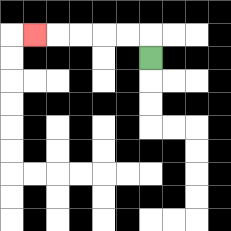{'start': '[6, 2]', 'end': '[1, 1]', 'path_directions': 'U,L,L,L,L,L', 'path_coordinates': '[[6, 2], [6, 1], [5, 1], [4, 1], [3, 1], [2, 1], [1, 1]]'}